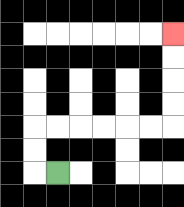{'start': '[2, 7]', 'end': '[7, 1]', 'path_directions': 'L,U,U,R,R,R,R,R,R,U,U,U,U', 'path_coordinates': '[[2, 7], [1, 7], [1, 6], [1, 5], [2, 5], [3, 5], [4, 5], [5, 5], [6, 5], [7, 5], [7, 4], [7, 3], [7, 2], [7, 1]]'}